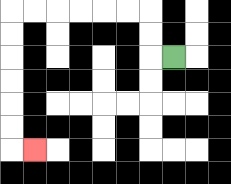{'start': '[7, 2]', 'end': '[1, 6]', 'path_directions': 'L,U,U,L,L,L,L,L,L,D,D,D,D,D,D,R', 'path_coordinates': '[[7, 2], [6, 2], [6, 1], [6, 0], [5, 0], [4, 0], [3, 0], [2, 0], [1, 0], [0, 0], [0, 1], [0, 2], [0, 3], [0, 4], [0, 5], [0, 6], [1, 6]]'}